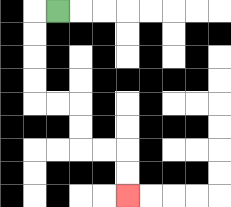{'start': '[2, 0]', 'end': '[5, 8]', 'path_directions': 'L,D,D,D,D,R,R,D,D,R,R,D,D', 'path_coordinates': '[[2, 0], [1, 0], [1, 1], [1, 2], [1, 3], [1, 4], [2, 4], [3, 4], [3, 5], [3, 6], [4, 6], [5, 6], [5, 7], [5, 8]]'}